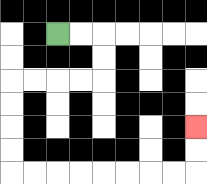{'start': '[2, 1]', 'end': '[8, 5]', 'path_directions': 'R,R,D,D,L,L,L,L,D,D,D,D,R,R,R,R,R,R,R,R,U,U', 'path_coordinates': '[[2, 1], [3, 1], [4, 1], [4, 2], [4, 3], [3, 3], [2, 3], [1, 3], [0, 3], [0, 4], [0, 5], [0, 6], [0, 7], [1, 7], [2, 7], [3, 7], [4, 7], [5, 7], [6, 7], [7, 7], [8, 7], [8, 6], [8, 5]]'}